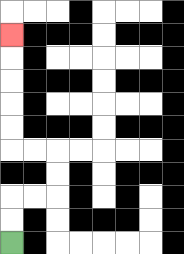{'start': '[0, 10]', 'end': '[0, 1]', 'path_directions': 'U,U,R,R,U,U,L,L,U,U,U,U,U', 'path_coordinates': '[[0, 10], [0, 9], [0, 8], [1, 8], [2, 8], [2, 7], [2, 6], [1, 6], [0, 6], [0, 5], [0, 4], [0, 3], [0, 2], [0, 1]]'}